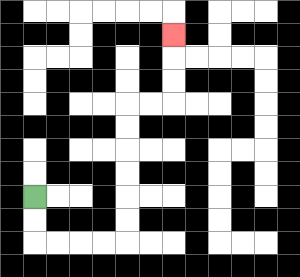{'start': '[1, 8]', 'end': '[7, 1]', 'path_directions': 'D,D,R,R,R,R,U,U,U,U,U,U,R,R,U,U,U', 'path_coordinates': '[[1, 8], [1, 9], [1, 10], [2, 10], [3, 10], [4, 10], [5, 10], [5, 9], [5, 8], [5, 7], [5, 6], [5, 5], [5, 4], [6, 4], [7, 4], [7, 3], [7, 2], [7, 1]]'}